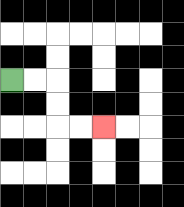{'start': '[0, 3]', 'end': '[4, 5]', 'path_directions': 'R,R,D,D,R,R', 'path_coordinates': '[[0, 3], [1, 3], [2, 3], [2, 4], [2, 5], [3, 5], [4, 5]]'}